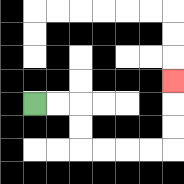{'start': '[1, 4]', 'end': '[7, 3]', 'path_directions': 'R,R,D,D,R,R,R,R,U,U,U', 'path_coordinates': '[[1, 4], [2, 4], [3, 4], [3, 5], [3, 6], [4, 6], [5, 6], [6, 6], [7, 6], [7, 5], [7, 4], [7, 3]]'}